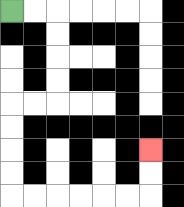{'start': '[0, 0]', 'end': '[6, 6]', 'path_directions': 'R,R,D,D,D,D,L,L,D,D,D,D,R,R,R,R,R,R,U,U', 'path_coordinates': '[[0, 0], [1, 0], [2, 0], [2, 1], [2, 2], [2, 3], [2, 4], [1, 4], [0, 4], [0, 5], [0, 6], [0, 7], [0, 8], [1, 8], [2, 8], [3, 8], [4, 8], [5, 8], [6, 8], [6, 7], [6, 6]]'}